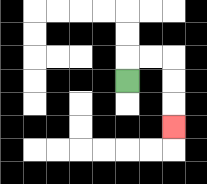{'start': '[5, 3]', 'end': '[7, 5]', 'path_directions': 'U,R,R,D,D,D', 'path_coordinates': '[[5, 3], [5, 2], [6, 2], [7, 2], [7, 3], [7, 4], [7, 5]]'}